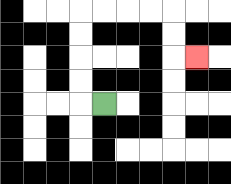{'start': '[4, 4]', 'end': '[8, 2]', 'path_directions': 'L,U,U,U,U,R,R,R,R,D,D,R', 'path_coordinates': '[[4, 4], [3, 4], [3, 3], [3, 2], [3, 1], [3, 0], [4, 0], [5, 0], [6, 0], [7, 0], [7, 1], [7, 2], [8, 2]]'}